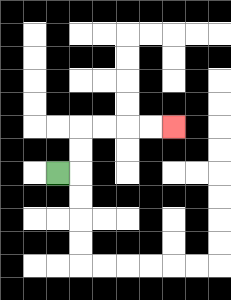{'start': '[2, 7]', 'end': '[7, 5]', 'path_directions': 'R,U,U,R,R,R,R', 'path_coordinates': '[[2, 7], [3, 7], [3, 6], [3, 5], [4, 5], [5, 5], [6, 5], [7, 5]]'}